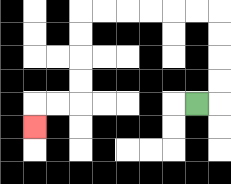{'start': '[8, 4]', 'end': '[1, 5]', 'path_directions': 'R,U,U,U,U,L,L,L,L,L,L,D,D,D,D,L,L,D', 'path_coordinates': '[[8, 4], [9, 4], [9, 3], [9, 2], [9, 1], [9, 0], [8, 0], [7, 0], [6, 0], [5, 0], [4, 0], [3, 0], [3, 1], [3, 2], [3, 3], [3, 4], [2, 4], [1, 4], [1, 5]]'}